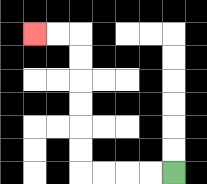{'start': '[7, 7]', 'end': '[1, 1]', 'path_directions': 'L,L,L,L,U,U,U,U,U,U,L,L', 'path_coordinates': '[[7, 7], [6, 7], [5, 7], [4, 7], [3, 7], [3, 6], [3, 5], [3, 4], [3, 3], [3, 2], [3, 1], [2, 1], [1, 1]]'}